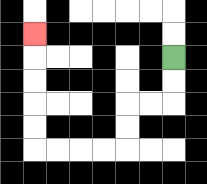{'start': '[7, 2]', 'end': '[1, 1]', 'path_directions': 'D,D,L,L,D,D,L,L,L,L,U,U,U,U,U', 'path_coordinates': '[[7, 2], [7, 3], [7, 4], [6, 4], [5, 4], [5, 5], [5, 6], [4, 6], [3, 6], [2, 6], [1, 6], [1, 5], [1, 4], [1, 3], [1, 2], [1, 1]]'}